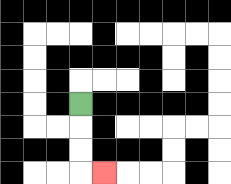{'start': '[3, 4]', 'end': '[4, 7]', 'path_directions': 'D,D,D,R', 'path_coordinates': '[[3, 4], [3, 5], [3, 6], [3, 7], [4, 7]]'}